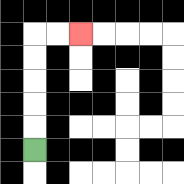{'start': '[1, 6]', 'end': '[3, 1]', 'path_directions': 'U,U,U,U,U,R,R', 'path_coordinates': '[[1, 6], [1, 5], [1, 4], [1, 3], [1, 2], [1, 1], [2, 1], [3, 1]]'}